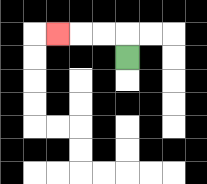{'start': '[5, 2]', 'end': '[2, 1]', 'path_directions': 'U,L,L,L', 'path_coordinates': '[[5, 2], [5, 1], [4, 1], [3, 1], [2, 1]]'}